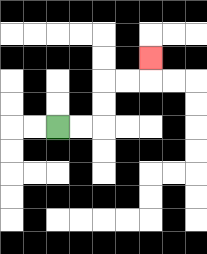{'start': '[2, 5]', 'end': '[6, 2]', 'path_directions': 'R,R,U,U,R,R,U', 'path_coordinates': '[[2, 5], [3, 5], [4, 5], [4, 4], [4, 3], [5, 3], [6, 3], [6, 2]]'}